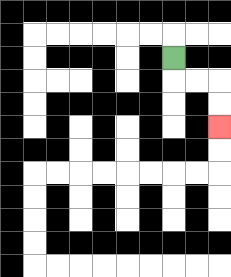{'start': '[7, 2]', 'end': '[9, 5]', 'path_directions': 'D,R,R,D,D', 'path_coordinates': '[[7, 2], [7, 3], [8, 3], [9, 3], [9, 4], [9, 5]]'}